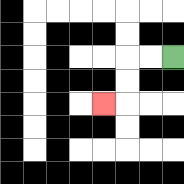{'start': '[7, 2]', 'end': '[4, 4]', 'path_directions': 'L,L,D,D,L', 'path_coordinates': '[[7, 2], [6, 2], [5, 2], [5, 3], [5, 4], [4, 4]]'}